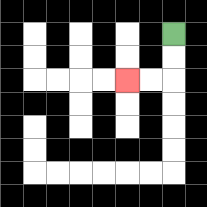{'start': '[7, 1]', 'end': '[5, 3]', 'path_directions': 'D,D,L,L', 'path_coordinates': '[[7, 1], [7, 2], [7, 3], [6, 3], [5, 3]]'}